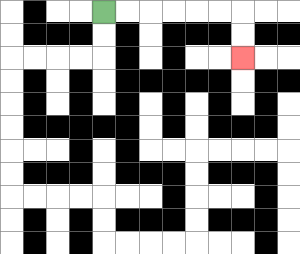{'start': '[4, 0]', 'end': '[10, 2]', 'path_directions': 'R,R,R,R,R,R,D,D', 'path_coordinates': '[[4, 0], [5, 0], [6, 0], [7, 0], [8, 0], [9, 0], [10, 0], [10, 1], [10, 2]]'}